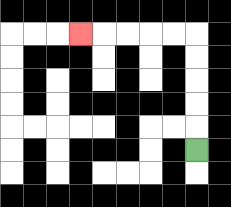{'start': '[8, 6]', 'end': '[3, 1]', 'path_directions': 'U,U,U,U,U,L,L,L,L,L', 'path_coordinates': '[[8, 6], [8, 5], [8, 4], [8, 3], [8, 2], [8, 1], [7, 1], [6, 1], [5, 1], [4, 1], [3, 1]]'}